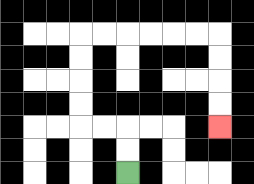{'start': '[5, 7]', 'end': '[9, 5]', 'path_directions': 'U,U,L,L,U,U,U,U,R,R,R,R,R,R,D,D,D,D', 'path_coordinates': '[[5, 7], [5, 6], [5, 5], [4, 5], [3, 5], [3, 4], [3, 3], [3, 2], [3, 1], [4, 1], [5, 1], [6, 1], [7, 1], [8, 1], [9, 1], [9, 2], [9, 3], [9, 4], [9, 5]]'}